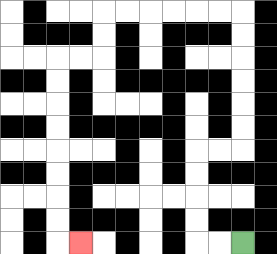{'start': '[10, 10]', 'end': '[3, 10]', 'path_directions': 'L,L,U,U,U,U,R,R,U,U,U,U,U,U,L,L,L,L,L,L,D,D,L,L,D,D,D,D,D,D,D,D,R', 'path_coordinates': '[[10, 10], [9, 10], [8, 10], [8, 9], [8, 8], [8, 7], [8, 6], [9, 6], [10, 6], [10, 5], [10, 4], [10, 3], [10, 2], [10, 1], [10, 0], [9, 0], [8, 0], [7, 0], [6, 0], [5, 0], [4, 0], [4, 1], [4, 2], [3, 2], [2, 2], [2, 3], [2, 4], [2, 5], [2, 6], [2, 7], [2, 8], [2, 9], [2, 10], [3, 10]]'}